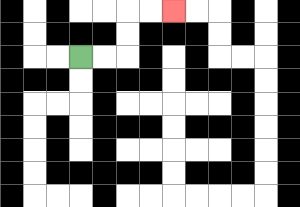{'start': '[3, 2]', 'end': '[7, 0]', 'path_directions': 'R,R,U,U,R,R', 'path_coordinates': '[[3, 2], [4, 2], [5, 2], [5, 1], [5, 0], [6, 0], [7, 0]]'}